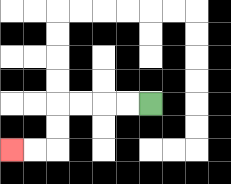{'start': '[6, 4]', 'end': '[0, 6]', 'path_directions': 'L,L,L,L,D,D,L,L', 'path_coordinates': '[[6, 4], [5, 4], [4, 4], [3, 4], [2, 4], [2, 5], [2, 6], [1, 6], [0, 6]]'}